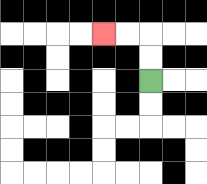{'start': '[6, 3]', 'end': '[4, 1]', 'path_directions': 'U,U,L,L', 'path_coordinates': '[[6, 3], [6, 2], [6, 1], [5, 1], [4, 1]]'}